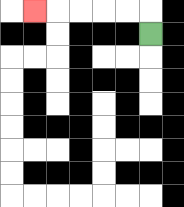{'start': '[6, 1]', 'end': '[1, 0]', 'path_directions': 'U,L,L,L,L,L', 'path_coordinates': '[[6, 1], [6, 0], [5, 0], [4, 0], [3, 0], [2, 0], [1, 0]]'}